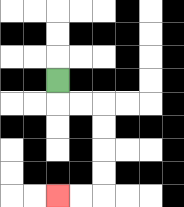{'start': '[2, 3]', 'end': '[2, 8]', 'path_directions': 'D,R,R,D,D,D,D,L,L', 'path_coordinates': '[[2, 3], [2, 4], [3, 4], [4, 4], [4, 5], [4, 6], [4, 7], [4, 8], [3, 8], [2, 8]]'}